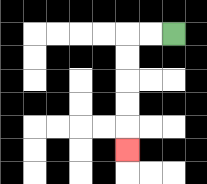{'start': '[7, 1]', 'end': '[5, 6]', 'path_directions': 'L,L,D,D,D,D,D', 'path_coordinates': '[[7, 1], [6, 1], [5, 1], [5, 2], [5, 3], [5, 4], [5, 5], [5, 6]]'}